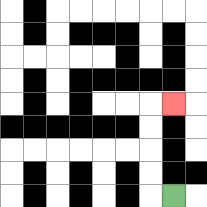{'start': '[7, 8]', 'end': '[7, 4]', 'path_directions': 'L,U,U,U,U,R', 'path_coordinates': '[[7, 8], [6, 8], [6, 7], [6, 6], [6, 5], [6, 4], [7, 4]]'}